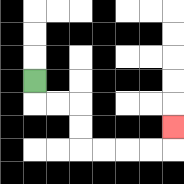{'start': '[1, 3]', 'end': '[7, 5]', 'path_directions': 'D,R,R,D,D,R,R,R,R,U', 'path_coordinates': '[[1, 3], [1, 4], [2, 4], [3, 4], [3, 5], [3, 6], [4, 6], [5, 6], [6, 6], [7, 6], [7, 5]]'}